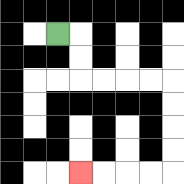{'start': '[2, 1]', 'end': '[3, 7]', 'path_directions': 'R,D,D,R,R,R,R,D,D,D,D,L,L,L,L', 'path_coordinates': '[[2, 1], [3, 1], [3, 2], [3, 3], [4, 3], [5, 3], [6, 3], [7, 3], [7, 4], [7, 5], [7, 6], [7, 7], [6, 7], [5, 7], [4, 7], [3, 7]]'}